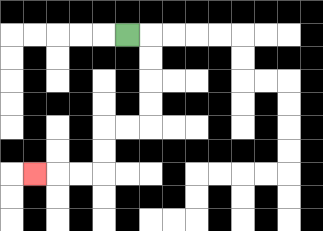{'start': '[5, 1]', 'end': '[1, 7]', 'path_directions': 'R,D,D,D,D,L,L,D,D,L,L,L', 'path_coordinates': '[[5, 1], [6, 1], [6, 2], [6, 3], [6, 4], [6, 5], [5, 5], [4, 5], [4, 6], [4, 7], [3, 7], [2, 7], [1, 7]]'}